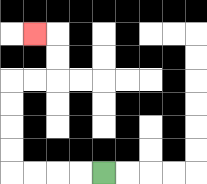{'start': '[4, 7]', 'end': '[1, 1]', 'path_directions': 'L,L,L,L,U,U,U,U,R,R,U,U,L', 'path_coordinates': '[[4, 7], [3, 7], [2, 7], [1, 7], [0, 7], [0, 6], [0, 5], [0, 4], [0, 3], [1, 3], [2, 3], [2, 2], [2, 1], [1, 1]]'}